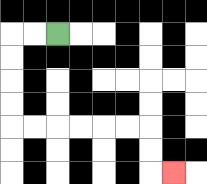{'start': '[2, 1]', 'end': '[7, 7]', 'path_directions': 'L,L,D,D,D,D,R,R,R,R,R,R,D,D,R', 'path_coordinates': '[[2, 1], [1, 1], [0, 1], [0, 2], [0, 3], [0, 4], [0, 5], [1, 5], [2, 5], [3, 5], [4, 5], [5, 5], [6, 5], [6, 6], [6, 7], [7, 7]]'}